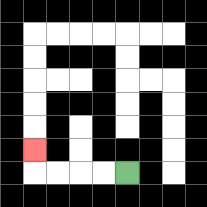{'start': '[5, 7]', 'end': '[1, 6]', 'path_directions': 'L,L,L,L,U', 'path_coordinates': '[[5, 7], [4, 7], [3, 7], [2, 7], [1, 7], [1, 6]]'}